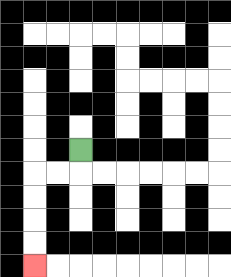{'start': '[3, 6]', 'end': '[1, 11]', 'path_directions': 'D,L,L,D,D,D,D', 'path_coordinates': '[[3, 6], [3, 7], [2, 7], [1, 7], [1, 8], [1, 9], [1, 10], [1, 11]]'}